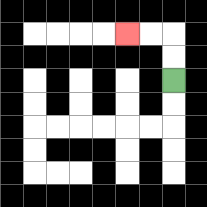{'start': '[7, 3]', 'end': '[5, 1]', 'path_directions': 'U,U,L,L', 'path_coordinates': '[[7, 3], [7, 2], [7, 1], [6, 1], [5, 1]]'}